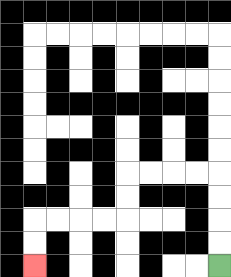{'start': '[9, 11]', 'end': '[1, 11]', 'path_directions': 'U,U,U,U,L,L,L,L,D,D,L,L,L,L,D,D', 'path_coordinates': '[[9, 11], [9, 10], [9, 9], [9, 8], [9, 7], [8, 7], [7, 7], [6, 7], [5, 7], [5, 8], [5, 9], [4, 9], [3, 9], [2, 9], [1, 9], [1, 10], [1, 11]]'}